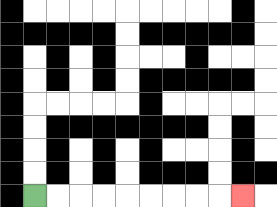{'start': '[1, 8]', 'end': '[10, 8]', 'path_directions': 'R,R,R,R,R,R,R,R,R', 'path_coordinates': '[[1, 8], [2, 8], [3, 8], [4, 8], [5, 8], [6, 8], [7, 8], [8, 8], [9, 8], [10, 8]]'}